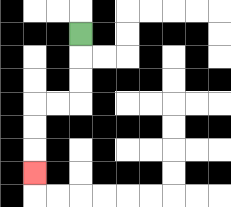{'start': '[3, 1]', 'end': '[1, 7]', 'path_directions': 'D,D,D,L,L,D,D,D', 'path_coordinates': '[[3, 1], [3, 2], [3, 3], [3, 4], [2, 4], [1, 4], [1, 5], [1, 6], [1, 7]]'}